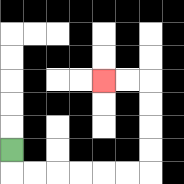{'start': '[0, 6]', 'end': '[4, 3]', 'path_directions': 'D,R,R,R,R,R,R,U,U,U,U,L,L', 'path_coordinates': '[[0, 6], [0, 7], [1, 7], [2, 7], [3, 7], [4, 7], [5, 7], [6, 7], [6, 6], [6, 5], [6, 4], [6, 3], [5, 3], [4, 3]]'}